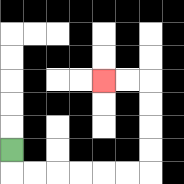{'start': '[0, 6]', 'end': '[4, 3]', 'path_directions': 'D,R,R,R,R,R,R,U,U,U,U,L,L', 'path_coordinates': '[[0, 6], [0, 7], [1, 7], [2, 7], [3, 7], [4, 7], [5, 7], [6, 7], [6, 6], [6, 5], [6, 4], [6, 3], [5, 3], [4, 3]]'}